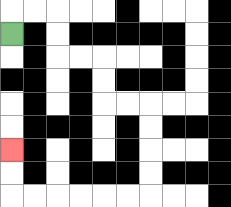{'start': '[0, 1]', 'end': '[0, 6]', 'path_directions': 'U,R,R,D,D,R,R,D,D,R,R,D,D,D,D,L,L,L,L,L,L,U,U', 'path_coordinates': '[[0, 1], [0, 0], [1, 0], [2, 0], [2, 1], [2, 2], [3, 2], [4, 2], [4, 3], [4, 4], [5, 4], [6, 4], [6, 5], [6, 6], [6, 7], [6, 8], [5, 8], [4, 8], [3, 8], [2, 8], [1, 8], [0, 8], [0, 7], [0, 6]]'}